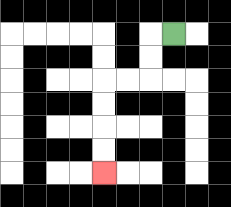{'start': '[7, 1]', 'end': '[4, 7]', 'path_directions': 'L,D,D,L,L,D,D,D,D', 'path_coordinates': '[[7, 1], [6, 1], [6, 2], [6, 3], [5, 3], [4, 3], [4, 4], [4, 5], [4, 6], [4, 7]]'}